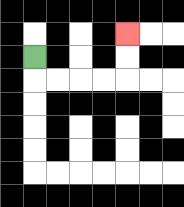{'start': '[1, 2]', 'end': '[5, 1]', 'path_directions': 'D,R,R,R,R,U,U', 'path_coordinates': '[[1, 2], [1, 3], [2, 3], [3, 3], [4, 3], [5, 3], [5, 2], [5, 1]]'}